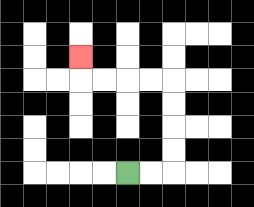{'start': '[5, 7]', 'end': '[3, 2]', 'path_directions': 'R,R,U,U,U,U,L,L,L,L,U', 'path_coordinates': '[[5, 7], [6, 7], [7, 7], [7, 6], [7, 5], [7, 4], [7, 3], [6, 3], [5, 3], [4, 3], [3, 3], [3, 2]]'}